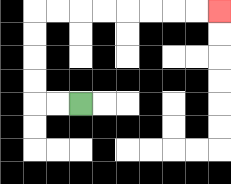{'start': '[3, 4]', 'end': '[9, 0]', 'path_directions': 'L,L,U,U,U,U,R,R,R,R,R,R,R,R', 'path_coordinates': '[[3, 4], [2, 4], [1, 4], [1, 3], [1, 2], [1, 1], [1, 0], [2, 0], [3, 0], [4, 0], [5, 0], [6, 0], [7, 0], [8, 0], [9, 0]]'}